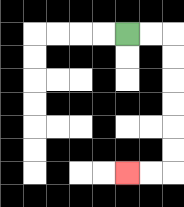{'start': '[5, 1]', 'end': '[5, 7]', 'path_directions': 'R,R,D,D,D,D,D,D,L,L', 'path_coordinates': '[[5, 1], [6, 1], [7, 1], [7, 2], [7, 3], [7, 4], [7, 5], [7, 6], [7, 7], [6, 7], [5, 7]]'}